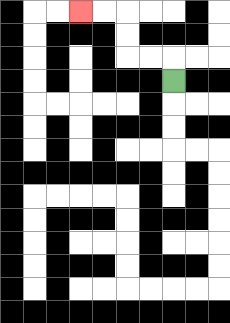{'start': '[7, 3]', 'end': '[3, 0]', 'path_directions': 'U,L,L,U,U,L,L', 'path_coordinates': '[[7, 3], [7, 2], [6, 2], [5, 2], [5, 1], [5, 0], [4, 0], [3, 0]]'}